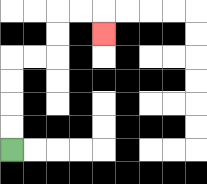{'start': '[0, 6]', 'end': '[4, 1]', 'path_directions': 'U,U,U,U,R,R,U,U,R,R,D', 'path_coordinates': '[[0, 6], [0, 5], [0, 4], [0, 3], [0, 2], [1, 2], [2, 2], [2, 1], [2, 0], [3, 0], [4, 0], [4, 1]]'}